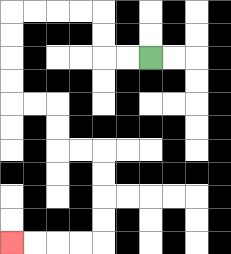{'start': '[6, 2]', 'end': '[0, 10]', 'path_directions': 'L,L,U,U,L,L,L,L,D,D,D,D,R,R,D,D,R,R,D,D,D,D,L,L,L,L', 'path_coordinates': '[[6, 2], [5, 2], [4, 2], [4, 1], [4, 0], [3, 0], [2, 0], [1, 0], [0, 0], [0, 1], [0, 2], [0, 3], [0, 4], [1, 4], [2, 4], [2, 5], [2, 6], [3, 6], [4, 6], [4, 7], [4, 8], [4, 9], [4, 10], [3, 10], [2, 10], [1, 10], [0, 10]]'}